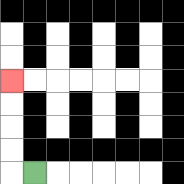{'start': '[1, 7]', 'end': '[0, 3]', 'path_directions': 'L,U,U,U,U', 'path_coordinates': '[[1, 7], [0, 7], [0, 6], [0, 5], [0, 4], [0, 3]]'}